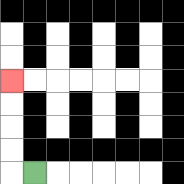{'start': '[1, 7]', 'end': '[0, 3]', 'path_directions': 'L,U,U,U,U', 'path_coordinates': '[[1, 7], [0, 7], [0, 6], [0, 5], [0, 4], [0, 3]]'}